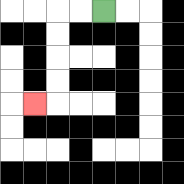{'start': '[4, 0]', 'end': '[1, 4]', 'path_directions': 'L,L,D,D,D,D,L', 'path_coordinates': '[[4, 0], [3, 0], [2, 0], [2, 1], [2, 2], [2, 3], [2, 4], [1, 4]]'}